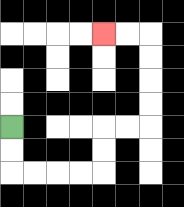{'start': '[0, 5]', 'end': '[4, 1]', 'path_directions': 'D,D,R,R,R,R,U,U,R,R,U,U,U,U,L,L', 'path_coordinates': '[[0, 5], [0, 6], [0, 7], [1, 7], [2, 7], [3, 7], [4, 7], [4, 6], [4, 5], [5, 5], [6, 5], [6, 4], [6, 3], [6, 2], [6, 1], [5, 1], [4, 1]]'}